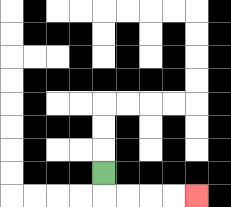{'start': '[4, 7]', 'end': '[8, 8]', 'path_directions': 'D,R,R,R,R', 'path_coordinates': '[[4, 7], [4, 8], [5, 8], [6, 8], [7, 8], [8, 8]]'}